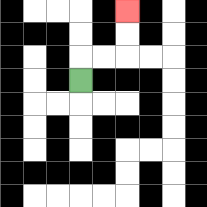{'start': '[3, 3]', 'end': '[5, 0]', 'path_directions': 'U,R,R,U,U', 'path_coordinates': '[[3, 3], [3, 2], [4, 2], [5, 2], [5, 1], [5, 0]]'}